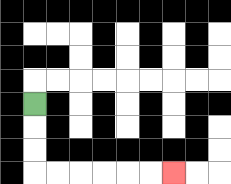{'start': '[1, 4]', 'end': '[7, 7]', 'path_directions': 'D,D,D,R,R,R,R,R,R', 'path_coordinates': '[[1, 4], [1, 5], [1, 6], [1, 7], [2, 7], [3, 7], [4, 7], [5, 7], [6, 7], [7, 7]]'}